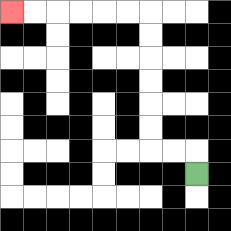{'start': '[8, 7]', 'end': '[0, 0]', 'path_directions': 'U,L,L,U,U,U,U,U,U,L,L,L,L,L,L', 'path_coordinates': '[[8, 7], [8, 6], [7, 6], [6, 6], [6, 5], [6, 4], [6, 3], [6, 2], [6, 1], [6, 0], [5, 0], [4, 0], [3, 0], [2, 0], [1, 0], [0, 0]]'}